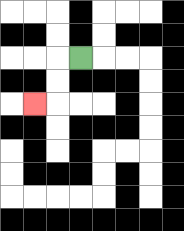{'start': '[3, 2]', 'end': '[1, 4]', 'path_directions': 'L,D,D,L', 'path_coordinates': '[[3, 2], [2, 2], [2, 3], [2, 4], [1, 4]]'}